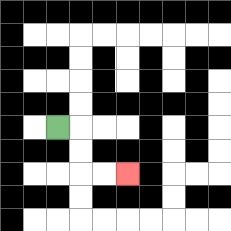{'start': '[2, 5]', 'end': '[5, 7]', 'path_directions': 'R,D,D,R,R', 'path_coordinates': '[[2, 5], [3, 5], [3, 6], [3, 7], [4, 7], [5, 7]]'}